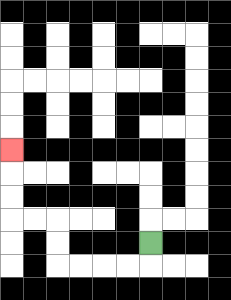{'start': '[6, 10]', 'end': '[0, 6]', 'path_directions': 'D,L,L,L,L,U,U,L,L,U,U,U', 'path_coordinates': '[[6, 10], [6, 11], [5, 11], [4, 11], [3, 11], [2, 11], [2, 10], [2, 9], [1, 9], [0, 9], [0, 8], [0, 7], [0, 6]]'}